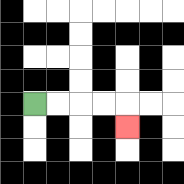{'start': '[1, 4]', 'end': '[5, 5]', 'path_directions': 'R,R,R,R,D', 'path_coordinates': '[[1, 4], [2, 4], [3, 4], [4, 4], [5, 4], [5, 5]]'}